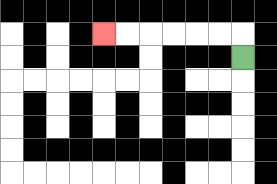{'start': '[10, 2]', 'end': '[4, 1]', 'path_directions': 'U,L,L,L,L,L,L', 'path_coordinates': '[[10, 2], [10, 1], [9, 1], [8, 1], [7, 1], [6, 1], [5, 1], [4, 1]]'}